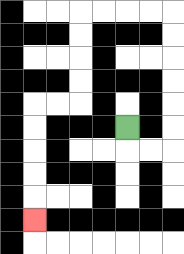{'start': '[5, 5]', 'end': '[1, 9]', 'path_directions': 'D,R,R,U,U,U,U,U,U,L,L,L,L,D,D,D,D,L,L,D,D,D,D,D', 'path_coordinates': '[[5, 5], [5, 6], [6, 6], [7, 6], [7, 5], [7, 4], [7, 3], [7, 2], [7, 1], [7, 0], [6, 0], [5, 0], [4, 0], [3, 0], [3, 1], [3, 2], [3, 3], [3, 4], [2, 4], [1, 4], [1, 5], [1, 6], [1, 7], [1, 8], [1, 9]]'}